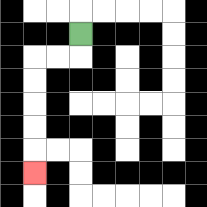{'start': '[3, 1]', 'end': '[1, 7]', 'path_directions': 'D,L,L,D,D,D,D,D', 'path_coordinates': '[[3, 1], [3, 2], [2, 2], [1, 2], [1, 3], [1, 4], [1, 5], [1, 6], [1, 7]]'}